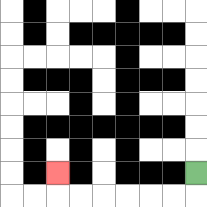{'start': '[8, 7]', 'end': '[2, 7]', 'path_directions': 'D,L,L,L,L,L,L,U', 'path_coordinates': '[[8, 7], [8, 8], [7, 8], [6, 8], [5, 8], [4, 8], [3, 8], [2, 8], [2, 7]]'}